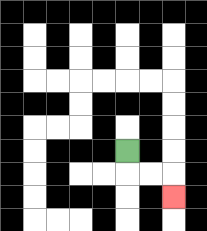{'start': '[5, 6]', 'end': '[7, 8]', 'path_directions': 'D,R,R,D', 'path_coordinates': '[[5, 6], [5, 7], [6, 7], [7, 7], [7, 8]]'}